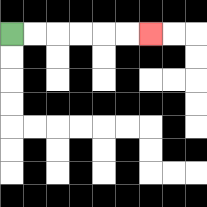{'start': '[0, 1]', 'end': '[6, 1]', 'path_directions': 'R,R,R,R,R,R', 'path_coordinates': '[[0, 1], [1, 1], [2, 1], [3, 1], [4, 1], [5, 1], [6, 1]]'}